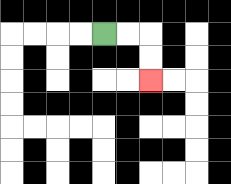{'start': '[4, 1]', 'end': '[6, 3]', 'path_directions': 'R,R,D,D', 'path_coordinates': '[[4, 1], [5, 1], [6, 1], [6, 2], [6, 3]]'}